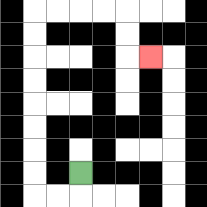{'start': '[3, 7]', 'end': '[6, 2]', 'path_directions': 'D,L,L,U,U,U,U,U,U,U,U,R,R,R,R,D,D,R', 'path_coordinates': '[[3, 7], [3, 8], [2, 8], [1, 8], [1, 7], [1, 6], [1, 5], [1, 4], [1, 3], [1, 2], [1, 1], [1, 0], [2, 0], [3, 0], [4, 0], [5, 0], [5, 1], [5, 2], [6, 2]]'}